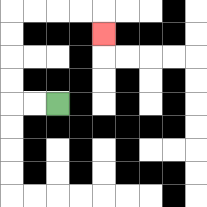{'start': '[2, 4]', 'end': '[4, 1]', 'path_directions': 'L,L,U,U,U,U,R,R,R,R,D', 'path_coordinates': '[[2, 4], [1, 4], [0, 4], [0, 3], [0, 2], [0, 1], [0, 0], [1, 0], [2, 0], [3, 0], [4, 0], [4, 1]]'}